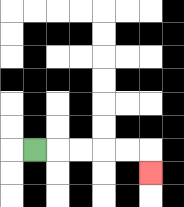{'start': '[1, 6]', 'end': '[6, 7]', 'path_directions': 'R,R,R,R,R,D', 'path_coordinates': '[[1, 6], [2, 6], [3, 6], [4, 6], [5, 6], [6, 6], [6, 7]]'}